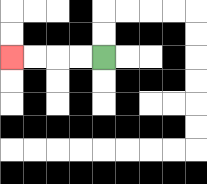{'start': '[4, 2]', 'end': '[0, 2]', 'path_directions': 'L,L,L,L', 'path_coordinates': '[[4, 2], [3, 2], [2, 2], [1, 2], [0, 2]]'}